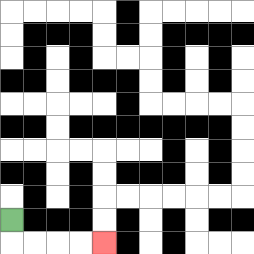{'start': '[0, 9]', 'end': '[4, 10]', 'path_directions': 'D,R,R,R,R', 'path_coordinates': '[[0, 9], [0, 10], [1, 10], [2, 10], [3, 10], [4, 10]]'}